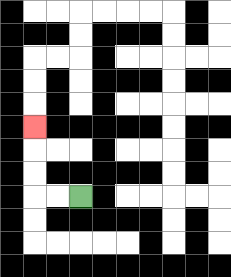{'start': '[3, 8]', 'end': '[1, 5]', 'path_directions': 'L,L,U,U,U', 'path_coordinates': '[[3, 8], [2, 8], [1, 8], [1, 7], [1, 6], [1, 5]]'}